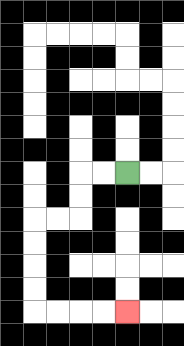{'start': '[5, 7]', 'end': '[5, 13]', 'path_directions': 'L,L,D,D,L,L,D,D,D,D,R,R,R,R', 'path_coordinates': '[[5, 7], [4, 7], [3, 7], [3, 8], [3, 9], [2, 9], [1, 9], [1, 10], [1, 11], [1, 12], [1, 13], [2, 13], [3, 13], [4, 13], [5, 13]]'}